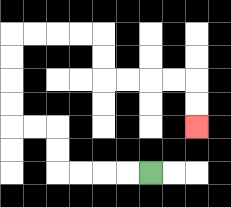{'start': '[6, 7]', 'end': '[8, 5]', 'path_directions': 'L,L,L,L,U,U,L,L,U,U,U,U,R,R,R,R,D,D,R,R,R,R,D,D', 'path_coordinates': '[[6, 7], [5, 7], [4, 7], [3, 7], [2, 7], [2, 6], [2, 5], [1, 5], [0, 5], [0, 4], [0, 3], [0, 2], [0, 1], [1, 1], [2, 1], [3, 1], [4, 1], [4, 2], [4, 3], [5, 3], [6, 3], [7, 3], [8, 3], [8, 4], [8, 5]]'}